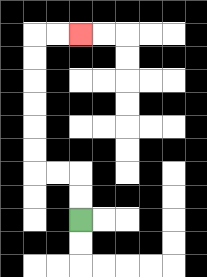{'start': '[3, 9]', 'end': '[3, 1]', 'path_directions': 'U,U,L,L,U,U,U,U,U,U,R,R', 'path_coordinates': '[[3, 9], [3, 8], [3, 7], [2, 7], [1, 7], [1, 6], [1, 5], [1, 4], [1, 3], [1, 2], [1, 1], [2, 1], [3, 1]]'}